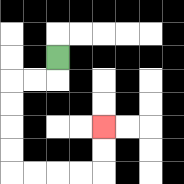{'start': '[2, 2]', 'end': '[4, 5]', 'path_directions': 'D,L,L,D,D,D,D,R,R,R,R,U,U', 'path_coordinates': '[[2, 2], [2, 3], [1, 3], [0, 3], [0, 4], [0, 5], [0, 6], [0, 7], [1, 7], [2, 7], [3, 7], [4, 7], [4, 6], [4, 5]]'}